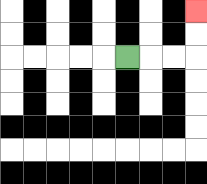{'start': '[5, 2]', 'end': '[8, 0]', 'path_directions': 'R,R,R,U,U', 'path_coordinates': '[[5, 2], [6, 2], [7, 2], [8, 2], [8, 1], [8, 0]]'}